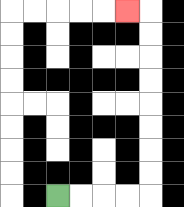{'start': '[2, 8]', 'end': '[5, 0]', 'path_directions': 'R,R,R,R,U,U,U,U,U,U,U,U,L', 'path_coordinates': '[[2, 8], [3, 8], [4, 8], [5, 8], [6, 8], [6, 7], [6, 6], [6, 5], [6, 4], [6, 3], [6, 2], [6, 1], [6, 0], [5, 0]]'}